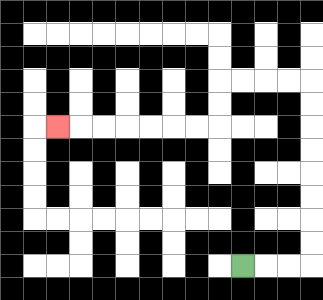{'start': '[10, 11]', 'end': '[2, 5]', 'path_directions': 'R,R,R,U,U,U,U,U,U,U,U,L,L,L,L,D,D,L,L,L,L,L,L,L', 'path_coordinates': '[[10, 11], [11, 11], [12, 11], [13, 11], [13, 10], [13, 9], [13, 8], [13, 7], [13, 6], [13, 5], [13, 4], [13, 3], [12, 3], [11, 3], [10, 3], [9, 3], [9, 4], [9, 5], [8, 5], [7, 5], [6, 5], [5, 5], [4, 5], [3, 5], [2, 5]]'}